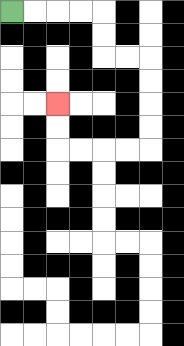{'start': '[0, 0]', 'end': '[2, 4]', 'path_directions': 'R,R,R,R,D,D,R,R,D,D,D,D,L,L,L,L,U,U', 'path_coordinates': '[[0, 0], [1, 0], [2, 0], [3, 0], [4, 0], [4, 1], [4, 2], [5, 2], [6, 2], [6, 3], [6, 4], [6, 5], [6, 6], [5, 6], [4, 6], [3, 6], [2, 6], [2, 5], [2, 4]]'}